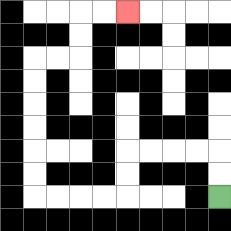{'start': '[9, 8]', 'end': '[5, 0]', 'path_directions': 'U,U,L,L,L,L,D,D,L,L,L,L,U,U,U,U,U,U,R,R,U,U,R,R', 'path_coordinates': '[[9, 8], [9, 7], [9, 6], [8, 6], [7, 6], [6, 6], [5, 6], [5, 7], [5, 8], [4, 8], [3, 8], [2, 8], [1, 8], [1, 7], [1, 6], [1, 5], [1, 4], [1, 3], [1, 2], [2, 2], [3, 2], [3, 1], [3, 0], [4, 0], [5, 0]]'}